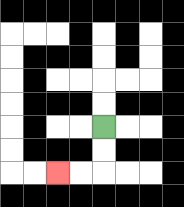{'start': '[4, 5]', 'end': '[2, 7]', 'path_directions': 'D,D,L,L', 'path_coordinates': '[[4, 5], [4, 6], [4, 7], [3, 7], [2, 7]]'}